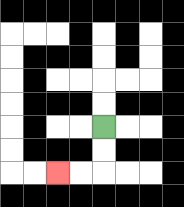{'start': '[4, 5]', 'end': '[2, 7]', 'path_directions': 'D,D,L,L', 'path_coordinates': '[[4, 5], [4, 6], [4, 7], [3, 7], [2, 7]]'}